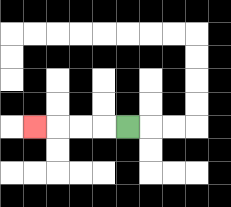{'start': '[5, 5]', 'end': '[1, 5]', 'path_directions': 'L,L,L,L', 'path_coordinates': '[[5, 5], [4, 5], [3, 5], [2, 5], [1, 5]]'}